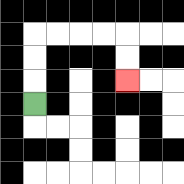{'start': '[1, 4]', 'end': '[5, 3]', 'path_directions': 'U,U,U,R,R,R,R,D,D', 'path_coordinates': '[[1, 4], [1, 3], [1, 2], [1, 1], [2, 1], [3, 1], [4, 1], [5, 1], [5, 2], [5, 3]]'}